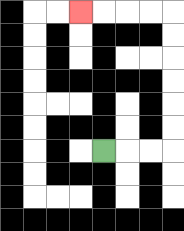{'start': '[4, 6]', 'end': '[3, 0]', 'path_directions': 'R,R,R,U,U,U,U,U,U,L,L,L,L', 'path_coordinates': '[[4, 6], [5, 6], [6, 6], [7, 6], [7, 5], [7, 4], [7, 3], [7, 2], [7, 1], [7, 0], [6, 0], [5, 0], [4, 0], [3, 0]]'}